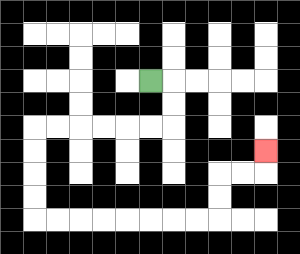{'start': '[6, 3]', 'end': '[11, 6]', 'path_directions': 'R,D,D,L,L,L,L,L,L,D,D,D,D,R,R,R,R,R,R,R,R,U,U,R,R,U', 'path_coordinates': '[[6, 3], [7, 3], [7, 4], [7, 5], [6, 5], [5, 5], [4, 5], [3, 5], [2, 5], [1, 5], [1, 6], [1, 7], [1, 8], [1, 9], [2, 9], [3, 9], [4, 9], [5, 9], [6, 9], [7, 9], [8, 9], [9, 9], [9, 8], [9, 7], [10, 7], [11, 7], [11, 6]]'}